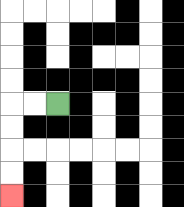{'start': '[2, 4]', 'end': '[0, 8]', 'path_directions': 'L,L,D,D,D,D', 'path_coordinates': '[[2, 4], [1, 4], [0, 4], [0, 5], [0, 6], [0, 7], [0, 8]]'}